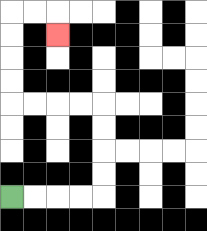{'start': '[0, 8]', 'end': '[2, 1]', 'path_directions': 'R,R,R,R,U,U,U,U,L,L,L,L,U,U,U,U,R,R,D', 'path_coordinates': '[[0, 8], [1, 8], [2, 8], [3, 8], [4, 8], [4, 7], [4, 6], [4, 5], [4, 4], [3, 4], [2, 4], [1, 4], [0, 4], [0, 3], [0, 2], [0, 1], [0, 0], [1, 0], [2, 0], [2, 1]]'}